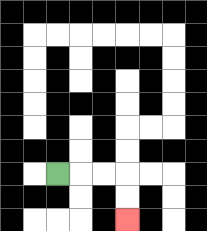{'start': '[2, 7]', 'end': '[5, 9]', 'path_directions': 'R,R,R,D,D', 'path_coordinates': '[[2, 7], [3, 7], [4, 7], [5, 7], [5, 8], [5, 9]]'}